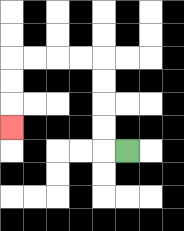{'start': '[5, 6]', 'end': '[0, 5]', 'path_directions': 'L,U,U,U,U,L,L,L,L,D,D,D', 'path_coordinates': '[[5, 6], [4, 6], [4, 5], [4, 4], [4, 3], [4, 2], [3, 2], [2, 2], [1, 2], [0, 2], [0, 3], [0, 4], [0, 5]]'}